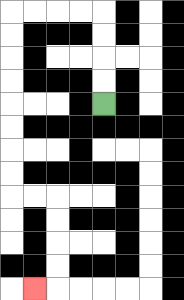{'start': '[4, 4]', 'end': '[1, 12]', 'path_directions': 'U,U,U,U,L,L,L,L,D,D,D,D,D,D,D,D,R,R,D,D,D,D,L', 'path_coordinates': '[[4, 4], [4, 3], [4, 2], [4, 1], [4, 0], [3, 0], [2, 0], [1, 0], [0, 0], [0, 1], [0, 2], [0, 3], [0, 4], [0, 5], [0, 6], [0, 7], [0, 8], [1, 8], [2, 8], [2, 9], [2, 10], [2, 11], [2, 12], [1, 12]]'}